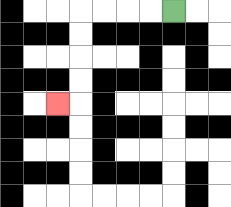{'start': '[7, 0]', 'end': '[2, 4]', 'path_directions': 'L,L,L,L,D,D,D,D,L', 'path_coordinates': '[[7, 0], [6, 0], [5, 0], [4, 0], [3, 0], [3, 1], [3, 2], [3, 3], [3, 4], [2, 4]]'}